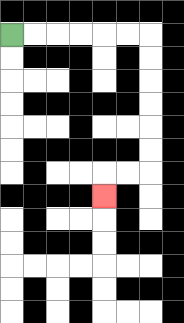{'start': '[0, 1]', 'end': '[4, 8]', 'path_directions': 'R,R,R,R,R,R,D,D,D,D,D,D,L,L,D', 'path_coordinates': '[[0, 1], [1, 1], [2, 1], [3, 1], [4, 1], [5, 1], [6, 1], [6, 2], [6, 3], [6, 4], [6, 5], [6, 6], [6, 7], [5, 7], [4, 7], [4, 8]]'}